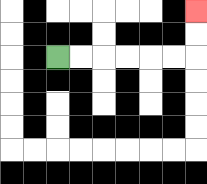{'start': '[2, 2]', 'end': '[8, 0]', 'path_directions': 'R,R,R,R,R,R,U,U', 'path_coordinates': '[[2, 2], [3, 2], [4, 2], [5, 2], [6, 2], [7, 2], [8, 2], [8, 1], [8, 0]]'}